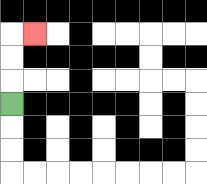{'start': '[0, 4]', 'end': '[1, 1]', 'path_directions': 'U,U,U,R', 'path_coordinates': '[[0, 4], [0, 3], [0, 2], [0, 1], [1, 1]]'}